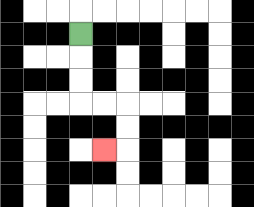{'start': '[3, 1]', 'end': '[4, 6]', 'path_directions': 'D,D,D,R,R,D,D,L', 'path_coordinates': '[[3, 1], [3, 2], [3, 3], [3, 4], [4, 4], [5, 4], [5, 5], [5, 6], [4, 6]]'}